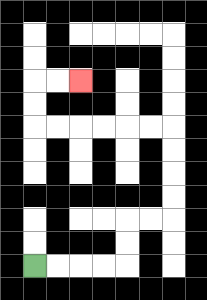{'start': '[1, 11]', 'end': '[3, 3]', 'path_directions': 'R,R,R,R,U,U,R,R,U,U,U,U,L,L,L,L,L,L,U,U,R,R', 'path_coordinates': '[[1, 11], [2, 11], [3, 11], [4, 11], [5, 11], [5, 10], [5, 9], [6, 9], [7, 9], [7, 8], [7, 7], [7, 6], [7, 5], [6, 5], [5, 5], [4, 5], [3, 5], [2, 5], [1, 5], [1, 4], [1, 3], [2, 3], [3, 3]]'}